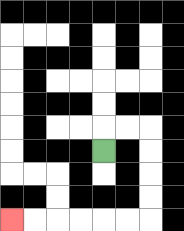{'start': '[4, 6]', 'end': '[0, 9]', 'path_directions': 'U,R,R,D,D,D,D,L,L,L,L,L,L', 'path_coordinates': '[[4, 6], [4, 5], [5, 5], [6, 5], [6, 6], [6, 7], [6, 8], [6, 9], [5, 9], [4, 9], [3, 9], [2, 9], [1, 9], [0, 9]]'}